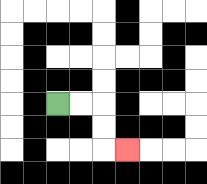{'start': '[2, 4]', 'end': '[5, 6]', 'path_directions': 'R,R,D,D,R', 'path_coordinates': '[[2, 4], [3, 4], [4, 4], [4, 5], [4, 6], [5, 6]]'}